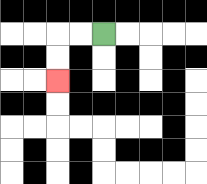{'start': '[4, 1]', 'end': '[2, 3]', 'path_directions': 'L,L,D,D', 'path_coordinates': '[[4, 1], [3, 1], [2, 1], [2, 2], [2, 3]]'}